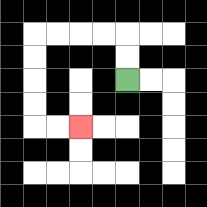{'start': '[5, 3]', 'end': '[3, 5]', 'path_directions': 'U,U,L,L,L,L,D,D,D,D,R,R', 'path_coordinates': '[[5, 3], [5, 2], [5, 1], [4, 1], [3, 1], [2, 1], [1, 1], [1, 2], [1, 3], [1, 4], [1, 5], [2, 5], [3, 5]]'}